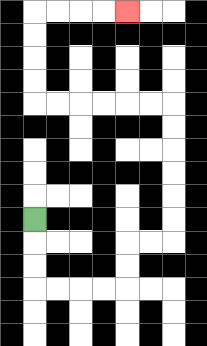{'start': '[1, 9]', 'end': '[5, 0]', 'path_directions': 'D,D,D,R,R,R,R,U,U,R,R,U,U,U,U,U,U,L,L,L,L,L,L,U,U,U,U,R,R,R,R', 'path_coordinates': '[[1, 9], [1, 10], [1, 11], [1, 12], [2, 12], [3, 12], [4, 12], [5, 12], [5, 11], [5, 10], [6, 10], [7, 10], [7, 9], [7, 8], [7, 7], [7, 6], [7, 5], [7, 4], [6, 4], [5, 4], [4, 4], [3, 4], [2, 4], [1, 4], [1, 3], [1, 2], [1, 1], [1, 0], [2, 0], [3, 0], [4, 0], [5, 0]]'}